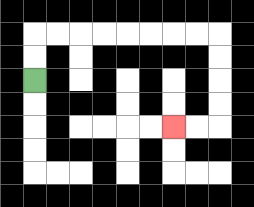{'start': '[1, 3]', 'end': '[7, 5]', 'path_directions': 'U,U,R,R,R,R,R,R,R,R,D,D,D,D,L,L', 'path_coordinates': '[[1, 3], [1, 2], [1, 1], [2, 1], [3, 1], [4, 1], [5, 1], [6, 1], [7, 1], [8, 1], [9, 1], [9, 2], [9, 3], [9, 4], [9, 5], [8, 5], [7, 5]]'}